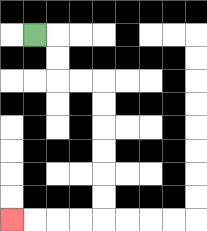{'start': '[1, 1]', 'end': '[0, 9]', 'path_directions': 'R,D,D,R,R,D,D,D,D,D,D,L,L,L,L', 'path_coordinates': '[[1, 1], [2, 1], [2, 2], [2, 3], [3, 3], [4, 3], [4, 4], [4, 5], [4, 6], [4, 7], [4, 8], [4, 9], [3, 9], [2, 9], [1, 9], [0, 9]]'}